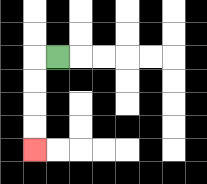{'start': '[2, 2]', 'end': '[1, 6]', 'path_directions': 'L,D,D,D,D', 'path_coordinates': '[[2, 2], [1, 2], [1, 3], [1, 4], [1, 5], [1, 6]]'}